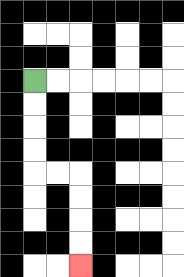{'start': '[1, 3]', 'end': '[3, 11]', 'path_directions': 'D,D,D,D,R,R,D,D,D,D', 'path_coordinates': '[[1, 3], [1, 4], [1, 5], [1, 6], [1, 7], [2, 7], [3, 7], [3, 8], [3, 9], [3, 10], [3, 11]]'}